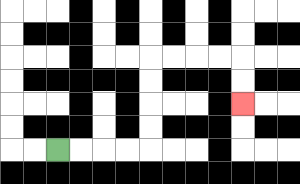{'start': '[2, 6]', 'end': '[10, 4]', 'path_directions': 'R,R,R,R,U,U,U,U,R,R,R,R,D,D', 'path_coordinates': '[[2, 6], [3, 6], [4, 6], [5, 6], [6, 6], [6, 5], [6, 4], [6, 3], [6, 2], [7, 2], [8, 2], [9, 2], [10, 2], [10, 3], [10, 4]]'}